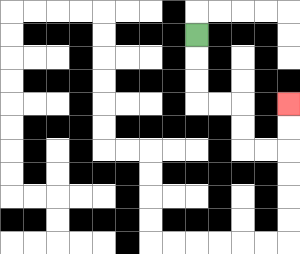{'start': '[8, 1]', 'end': '[12, 4]', 'path_directions': 'D,D,D,R,R,D,D,R,R,U,U', 'path_coordinates': '[[8, 1], [8, 2], [8, 3], [8, 4], [9, 4], [10, 4], [10, 5], [10, 6], [11, 6], [12, 6], [12, 5], [12, 4]]'}